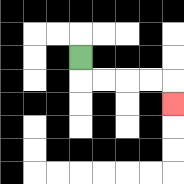{'start': '[3, 2]', 'end': '[7, 4]', 'path_directions': 'D,R,R,R,R,D', 'path_coordinates': '[[3, 2], [3, 3], [4, 3], [5, 3], [6, 3], [7, 3], [7, 4]]'}